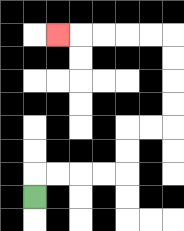{'start': '[1, 8]', 'end': '[2, 1]', 'path_directions': 'U,R,R,R,R,U,U,R,R,U,U,U,U,L,L,L,L,L', 'path_coordinates': '[[1, 8], [1, 7], [2, 7], [3, 7], [4, 7], [5, 7], [5, 6], [5, 5], [6, 5], [7, 5], [7, 4], [7, 3], [7, 2], [7, 1], [6, 1], [5, 1], [4, 1], [3, 1], [2, 1]]'}